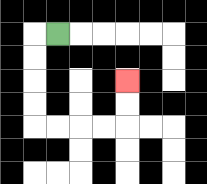{'start': '[2, 1]', 'end': '[5, 3]', 'path_directions': 'L,D,D,D,D,R,R,R,R,U,U', 'path_coordinates': '[[2, 1], [1, 1], [1, 2], [1, 3], [1, 4], [1, 5], [2, 5], [3, 5], [4, 5], [5, 5], [5, 4], [5, 3]]'}